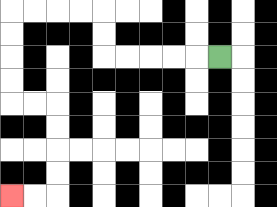{'start': '[9, 2]', 'end': '[0, 8]', 'path_directions': 'L,L,L,L,L,U,U,L,L,L,L,D,D,D,D,R,R,D,D,D,D,L,L', 'path_coordinates': '[[9, 2], [8, 2], [7, 2], [6, 2], [5, 2], [4, 2], [4, 1], [4, 0], [3, 0], [2, 0], [1, 0], [0, 0], [0, 1], [0, 2], [0, 3], [0, 4], [1, 4], [2, 4], [2, 5], [2, 6], [2, 7], [2, 8], [1, 8], [0, 8]]'}